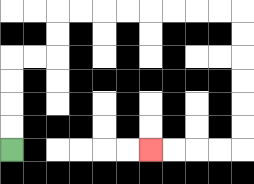{'start': '[0, 6]', 'end': '[6, 6]', 'path_directions': 'U,U,U,U,R,R,U,U,R,R,R,R,R,R,R,R,D,D,D,D,D,D,L,L,L,L', 'path_coordinates': '[[0, 6], [0, 5], [0, 4], [0, 3], [0, 2], [1, 2], [2, 2], [2, 1], [2, 0], [3, 0], [4, 0], [5, 0], [6, 0], [7, 0], [8, 0], [9, 0], [10, 0], [10, 1], [10, 2], [10, 3], [10, 4], [10, 5], [10, 6], [9, 6], [8, 6], [7, 6], [6, 6]]'}